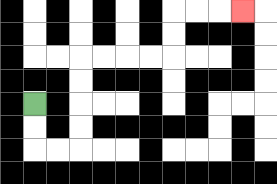{'start': '[1, 4]', 'end': '[10, 0]', 'path_directions': 'D,D,R,R,U,U,U,U,R,R,R,R,U,U,R,R,R', 'path_coordinates': '[[1, 4], [1, 5], [1, 6], [2, 6], [3, 6], [3, 5], [3, 4], [3, 3], [3, 2], [4, 2], [5, 2], [6, 2], [7, 2], [7, 1], [7, 0], [8, 0], [9, 0], [10, 0]]'}